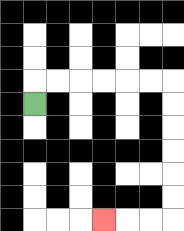{'start': '[1, 4]', 'end': '[4, 9]', 'path_directions': 'U,R,R,R,R,R,R,D,D,D,D,D,D,L,L,L', 'path_coordinates': '[[1, 4], [1, 3], [2, 3], [3, 3], [4, 3], [5, 3], [6, 3], [7, 3], [7, 4], [7, 5], [7, 6], [7, 7], [7, 8], [7, 9], [6, 9], [5, 9], [4, 9]]'}